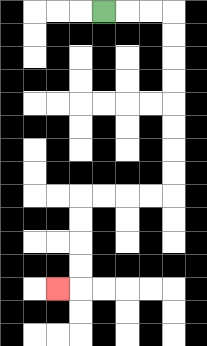{'start': '[4, 0]', 'end': '[2, 12]', 'path_directions': 'R,R,R,D,D,D,D,D,D,D,D,L,L,L,L,D,D,D,D,L', 'path_coordinates': '[[4, 0], [5, 0], [6, 0], [7, 0], [7, 1], [7, 2], [7, 3], [7, 4], [7, 5], [7, 6], [7, 7], [7, 8], [6, 8], [5, 8], [4, 8], [3, 8], [3, 9], [3, 10], [3, 11], [3, 12], [2, 12]]'}